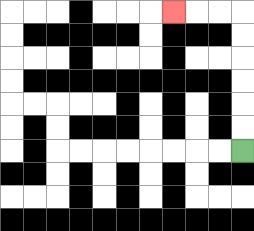{'start': '[10, 6]', 'end': '[7, 0]', 'path_directions': 'U,U,U,U,U,U,L,L,L', 'path_coordinates': '[[10, 6], [10, 5], [10, 4], [10, 3], [10, 2], [10, 1], [10, 0], [9, 0], [8, 0], [7, 0]]'}